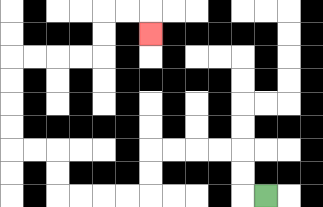{'start': '[11, 8]', 'end': '[6, 1]', 'path_directions': 'L,U,U,L,L,L,L,D,D,L,L,L,L,U,U,L,L,U,U,U,U,R,R,R,R,U,U,R,R,D', 'path_coordinates': '[[11, 8], [10, 8], [10, 7], [10, 6], [9, 6], [8, 6], [7, 6], [6, 6], [6, 7], [6, 8], [5, 8], [4, 8], [3, 8], [2, 8], [2, 7], [2, 6], [1, 6], [0, 6], [0, 5], [0, 4], [0, 3], [0, 2], [1, 2], [2, 2], [3, 2], [4, 2], [4, 1], [4, 0], [5, 0], [6, 0], [6, 1]]'}